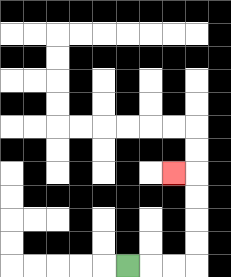{'start': '[5, 11]', 'end': '[7, 7]', 'path_directions': 'R,R,R,U,U,U,U,L', 'path_coordinates': '[[5, 11], [6, 11], [7, 11], [8, 11], [8, 10], [8, 9], [8, 8], [8, 7], [7, 7]]'}